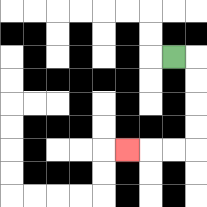{'start': '[7, 2]', 'end': '[5, 6]', 'path_directions': 'R,D,D,D,D,L,L,L', 'path_coordinates': '[[7, 2], [8, 2], [8, 3], [8, 4], [8, 5], [8, 6], [7, 6], [6, 6], [5, 6]]'}